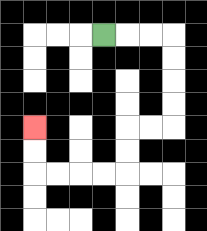{'start': '[4, 1]', 'end': '[1, 5]', 'path_directions': 'R,R,R,D,D,D,D,L,L,D,D,L,L,L,L,U,U', 'path_coordinates': '[[4, 1], [5, 1], [6, 1], [7, 1], [7, 2], [7, 3], [7, 4], [7, 5], [6, 5], [5, 5], [5, 6], [5, 7], [4, 7], [3, 7], [2, 7], [1, 7], [1, 6], [1, 5]]'}